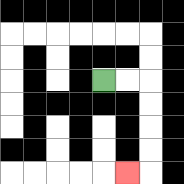{'start': '[4, 3]', 'end': '[5, 7]', 'path_directions': 'R,R,D,D,D,D,L', 'path_coordinates': '[[4, 3], [5, 3], [6, 3], [6, 4], [6, 5], [6, 6], [6, 7], [5, 7]]'}